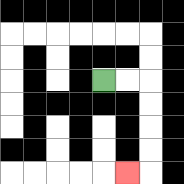{'start': '[4, 3]', 'end': '[5, 7]', 'path_directions': 'R,R,D,D,D,D,L', 'path_coordinates': '[[4, 3], [5, 3], [6, 3], [6, 4], [6, 5], [6, 6], [6, 7], [5, 7]]'}